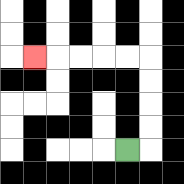{'start': '[5, 6]', 'end': '[1, 2]', 'path_directions': 'R,U,U,U,U,L,L,L,L,L', 'path_coordinates': '[[5, 6], [6, 6], [6, 5], [6, 4], [6, 3], [6, 2], [5, 2], [4, 2], [3, 2], [2, 2], [1, 2]]'}